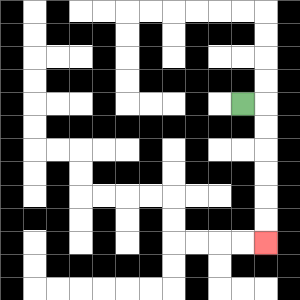{'start': '[10, 4]', 'end': '[11, 10]', 'path_directions': 'R,D,D,D,D,D,D', 'path_coordinates': '[[10, 4], [11, 4], [11, 5], [11, 6], [11, 7], [11, 8], [11, 9], [11, 10]]'}